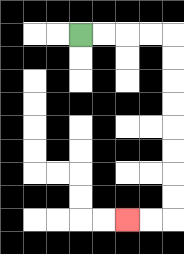{'start': '[3, 1]', 'end': '[5, 9]', 'path_directions': 'R,R,R,R,D,D,D,D,D,D,D,D,L,L', 'path_coordinates': '[[3, 1], [4, 1], [5, 1], [6, 1], [7, 1], [7, 2], [7, 3], [7, 4], [7, 5], [7, 6], [7, 7], [7, 8], [7, 9], [6, 9], [5, 9]]'}